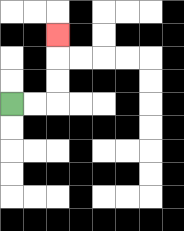{'start': '[0, 4]', 'end': '[2, 1]', 'path_directions': 'R,R,U,U,U', 'path_coordinates': '[[0, 4], [1, 4], [2, 4], [2, 3], [2, 2], [2, 1]]'}